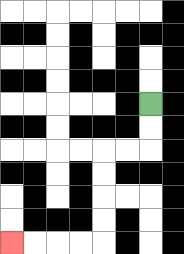{'start': '[6, 4]', 'end': '[0, 10]', 'path_directions': 'D,D,L,L,D,D,D,D,L,L,L,L', 'path_coordinates': '[[6, 4], [6, 5], [6, 6], [5, 6], [4, 6], [4, 7], [4, 8], [4, 9], [4, 10], [3, 10], [2, 10], [1, 10], [0, 10]]'}